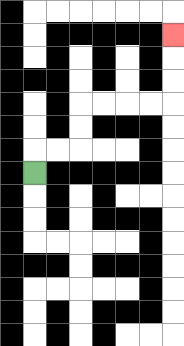{'start': '[1, 7]', 'end': '[7, 1]', 'path_directions': 'U,R,R,U,U,R,R,R,R,U,U,U', 'path_coordinates': '[[1, 7], [1, 6], [2, 6], [3, 6], [3, 5], [3, 4], [4, 4], [5, 4], [6, 4], [7, 4], [7, 3], [7, 2], [7, 1]]'}